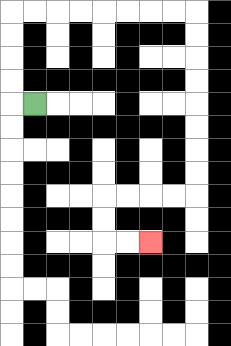{'start': '[1, 4]', 'end': '[6, 10]', 'path_directions': 'L,U,U,U,U,R,R,R,R,R,R,R,R,D,D,D,D,D,D,D,D,L,L,L,L,D,D,R,R', 'path_coordinates': '[[1, 4], [0, 4], [0, 3], [0, 2], [0, 1], [0, 0], [1, 0], [2, 0], [3, 0], [4, 0], [5, 0], [6, 0], [7, 0], [8, 0], [8, 1], [8, 2], [8, 3], [8, 4], [8, 5], [8, 6], [8, 7], [8, 8], [7, 8], [6, 8], [5, 8], [4, 8], [4, 9], [4, 10], [5, 10], [6, 10]]'}